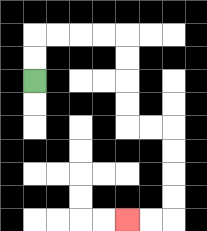{'start': '[1, 3]', 'end': '[5, 9]', 'path_directions': 'U,U,R,R,R,R,D,D,D,D,R,R,D,D,D,D,L,L', 'path_coordinates': '[[1, 3], [1, 2], [1, 1], [2, 1], [3, 1], [4, 1], [5, 1], [5, 2], [5, 3], [5, 4], [5, 5], [6, 5], [7, 5], [7, 6], [7, 7], [7, 8], [7, 9], [6, 9], [5, 9]]'}